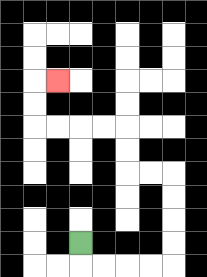{'start': '[3, 10]', 'end': '[2, 3]', 'path_directions': 'D,R,R,R,R,U,U,U,U,L,L,U,U,L,L,L,L,U,U,R', 'path_coordinates': '[[3, 10], [3, 11], [4, 11], [5, 11], [6, 11], [7, 11], [7, 10], [7, 9], [7, 8], [7, 7], [6, 7], [5, 7], [5, 6], [5, 5], [4, 5], [3, 5], [2, 5], [1, 5], [1, 4], [1, 3], [2, 3]]'}